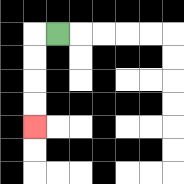{'start': '[2, 1]', 'end': '[1, 5]', 'path_directions': 'L,D,D,D,D', 'path_coordinates': '[[2, 1], [1, 1], [1, 2], [1, 3], [1, 4], [1, 5]]'}